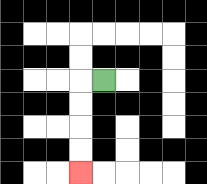{'start': '[4, 3]', 'end': '[3, 7]', 'path_directions': 'L,D,D,D,D', 'path_coordinates': '[[4, 3], [3, 3], [3, 4], [3, 5], [3, 6], [3, 7]]'}